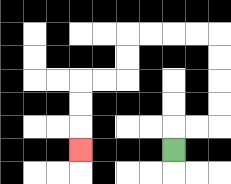{'start': '[7, 6]', 'end': '[3, 6]', 'path_directions': 'U,R,R,U,U,U,U,L,L,L,L,D,D,L,L,D,D,D', 'path_coordinates': '[[7, 6], [7, 5], [8, 5], [9, 5], [9, 4], [9, 3], [9, 2], [9, 1], [8, 1], [7, 1], [6, 1], [5, 1], [5, 2], [5, 3], [4, 3], [3, 3], [3, 4], [3, 5], [3, 6]]'}